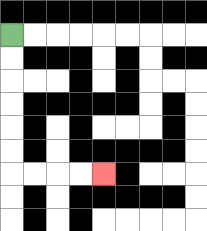{'start': '[0, 1]', 'end': '[4, 7]', 'path_directions': 'D,D,D,D,D,D,R,R,R,R', 'path_coordinates': '[[0, 1], [0, 2], [0, 3], [0, 4], [0, 5], [0, 6], [0, 7], [1, 7], [2, 7], [3, 7], [4, 7]]'}